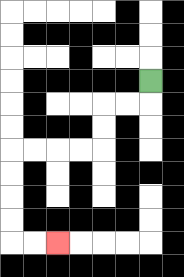{'start': '[6, 3]', 'end': '[2, 10]', 'path_directions': 'D,L,L,D,D,L,L,L,L,D,D,D,D,R,R', 'path_coordinates': '[[6, 3], [6, 4], [5, 4], [4, 4], [4, 5], [4, 6], [3, 6], [2, 6], [1, 6], [0, 6], [0, 7], [0, 8], [0, 9], [0, 10], [1, 10], [2, 10]]'}